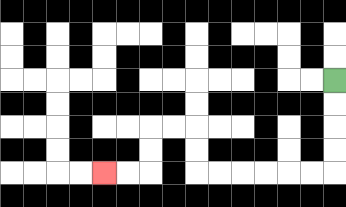{'start': '[14, 3]', 'end': '[4, 7]', 'path_directions': 'D,D,D,D,L,L,L,L,L,L,U,U,L,L,D,D,L,L', 'path_coordinates': '[[14, 3], [14, 4], [14, 5], [14, 6], [14, 7], [13, 7], [12, 7], [11, 7], [10, 7], [9, 7], [8, 7], [8, 6], [8, 5], [7, 5], [6, 5], [6, 6], [6, 7], [5, 7], [4, 7]]'}